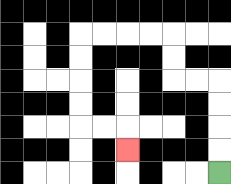{'start': '[9, 7]', 'end': '[5, 6]', 'path_directions': 'U,U,U,U,L,L,U,U,L,L,L,L,D,D,D,D,R,R,D', 'path_coordinates': '[[9, 7], [9, 6], [9, 5], [9, 4], [9, 3], [8, 3], [7, 3], [7, 2], [7, 1], [6, 1], [5, 1], [4, 1], [3, 1], [3, 2], [3, 3], [3, 4], [3, 5], [4, 5], [5, 5], [5, 6]]'}